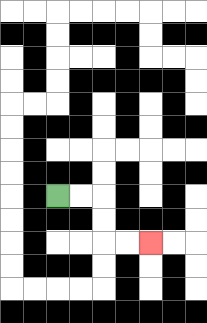{'start': '[2, 8]', 'end': '[6, 10]', 'path_directions': 'R,R,D,D,R,R', 'path_coordinates': '[[2, 8], [3, 8], [4, 8], [4, 9], [4, 10], [5, 10], [6, 10]]'}